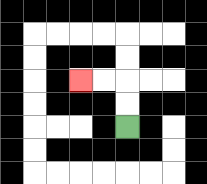{'start': '[5, 5]', 'end': '[3, 3]', 'path_directions': 'U,U,L,L', 'path_coordinates': '[[5, 5], [5, 4], [5, 3], [4, 3], [3, 3]]'}